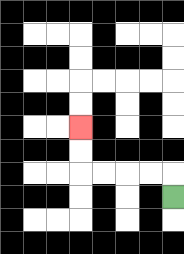{'start': '[7, 8]', 'end': '[3, 5]', 'path_directions': 'U,L,L,L,L,U,U', 'path_coordinates': '[[7, 8], [7, 7], [6, 7], [5, 7], [4, 7], [3, 7], [3, 6], [3, 5]]'}